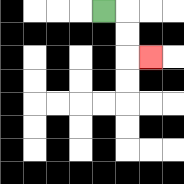{'start': '[4, 0]', 'end': '[6, 2]', 'path_directions': 'R,D,D,R', 'path_coordinates': '[[4, 0], [5, 0], [5, 1], [5, 2], [6, 2]]'}